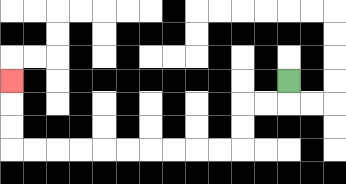{'start': '[12, 3]', 'end': '[0, 3]', 'path_directions': 'D,L,L,D,D,L,L,L,L,L,L,L,L,L,L,U,U,U', 'path_coordinates': '[[12, 3], [12, 4], [11, 4], [10, 4], [10, 5], [10, 6], [9, 6], [8, 6], [7, 6], [6, 6], [5, 6], [4, 6], [3, 6], [2, 6], [1, 6], [0, 6], [0, 5], [0, 4], [0, 3]]'}